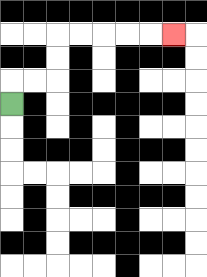{'start': '[0, 4]', 'end': '[7, 1]', 'path_directions': 'U,R,R,U,U,R,R,R,R,R', 'path_coordinates': '[[0, 4], [0, 3], [1, 3], [2, 3], [2, 2], [2, 1], [3, 1], [4, 1], [5, 1], [6, 1], [7, 1]]'}